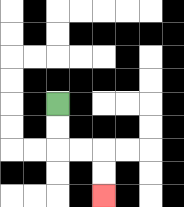{'start': '[2, 4]', 'end': '[4, 8]', 'path_directions': 'D,D,R,R,D,D', 'path_coordinates': '[[2, 4], [2, 5], [2, 6], [3, 6], [4, 6], [4, 7], [4, 8]]'}